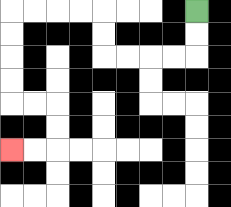{'start': '[8, 0]', 'end': '[0, 6]', 'path_directions': 'D,D,L,L,L,L,U,U,L,L,L,L,D,D,D,D,R,R,D,D,L,L', 'path_coordinates': '[[8, 0], [8, 1], [8, 2], [7, 2], [6, 2], [5, 2], [4, 2], [4, 1], [4, 0], [3, 0], [2, 0], [1, 0], [0, 0], [0, 1], [0, 2], [0, 3], [0, 4], [1, 4], [2, 4], [2, 5], [2, 6], [1, 6], [0, 6]]'}